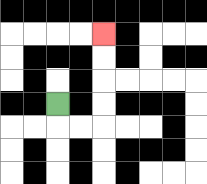{'start': '[2, 4]', 'end': '[4, 1]', 'path_directions': 'D,R,R,U,U,U,U', 'path_coordinates': '[[2, 4], [2, 5], [3, 5], [4, 5], [4, 4], [4, 3], [4, 2], [4, 1]]'}